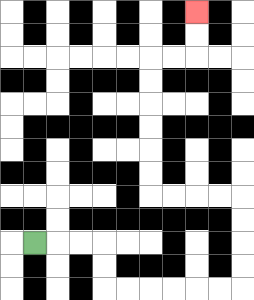{'start': '[1, 10]', 'end': '[8, 0]', 'path_directions': 'R,R,R,D,D,R,R,R,R,R,R,U,U,U,U,L,L,L,L,U,U,U,U,U,U,R,R,U,U', 'path_coordinates': '[[1, 10], [2, 10], [3, 10], [4, 10], [4, 11], [4, 12], [5, 12], [6, 12], [7, 12], [8, 12], [9, 12], [10, 12], [10, 11], [10, 10], [10, 9], [10, 8], [9, 8], [8, 8], [7, 8], [6, 8], [6, 7], [6, 6], [6, 5], [6, 4], [6, 3], [6, 2], [7, 2], [8, 2], [8, 1], [8, 0]]'}